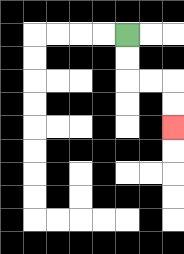{'start': '[5, 1]', 'end': '[7, 5]', 'path_directions': 'D,D,R,R,D,D', 'path_coordinates': '[[5, 1], [5, 2], [5, 3], [6, 3], [7, 3], [7, 4], [7, 5]]'}